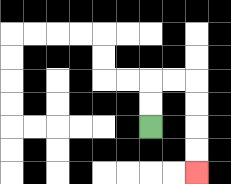{'start': '[6, 5]', 'end': '[8, 7]', 'path_directions': 'U,U,R,R,D,D,D,D', 'path_coordinates': '[[6, 5], [6, 4], [6, 3], [7, 3], [8, 3], [8, 4], [8, 5], [8, 6], [8, 7]]'}